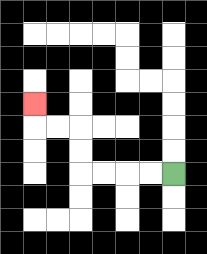{'start': '[7, 7]', 'end': '[1, 4]', 'path_directions': 'L,L,L,L,U,U,L,L,U', 'path_coordinates': '[[7, 7], [6, 7], [5, 7], [4, 7], [3, 7], [3, 6], [3, 5], [2, 5], [1, 5], [1, 4]]'}